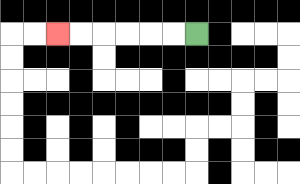{'start': '[8, 1]', 'end': '[2, 1]', 'path_directions': 'L,L,L,L,L,L', 'path_coordinates': '[[8, 1], [7, 1], [6, 1], [5, 1], [4, 1], [3, 1], [2, 1]]'}